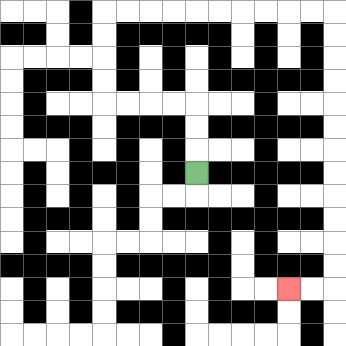{'start': '[8, 7]', 'end': '[12, 12]', 'path_directions': 'U,U,U,L,L,L,L,U,U,U,U,R,R,R,R,R,R,R,R,R,R,D,D,D,D,D,D,D,D,D,D,D,D,L,L', 'path_coordinates': '[[8, 7], [8, 6], [8, 5], [8, 4], [7, 4], [6, 4], [5, 4], [4, 4], [4, 3], [4, 2], [4, 1], [4, 0], [5, 0], [6, 0], [7, 0], [8, 0], [9, 0], [10, 0], [11, 0], [12, 0], [13, 0], [14, 0], [14, 1], [14, 2], [14, 3], [14, 4], [14, 5], [14, 6], [14, 7], [14, 8], [14, 9], [14, 10], [14, 11], [14, 12], [13, 12], [12, 12]]'}